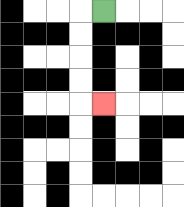{'start': '[4, 0]', 'end': '[4, 4]', 'path_directions': 'L,D,D,D,D,R', 'path_coordinates': '[[4, 0], [3, 0], [3, 1], [3, 2], [3, 3], [3, 4], [4, 4]]'}